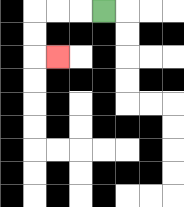{'start': '[4, 0]', 'end': '[2, 2]', 'path_directions': 'L,L,L,D,D,R', 'path_coordinates': '[[4, 0], [3, 0], [2, 0], [1, 0], [1, 1], [1, 2], [2, 2]]'}